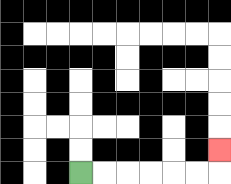{'start': '[3, 7]', 'end': '[9, 6]', 'path_directions': 'R,R,R,R,R,R,U', 'path_coordinates': '[[3, 7], [4, 7], [5, 7], [6, 7], [7, 7], [8, 7], [9, 7], [9, 6]]'}